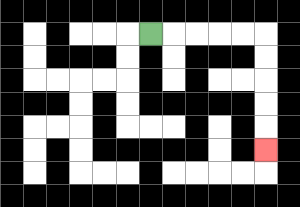{'start': '[6, 1]', 'end': '[11, 6]', 'path_directions': 'R,R,R,R,R,D,D,D,D,D', 'path_coordinates': '[[6, 1], [7, 1], [8, 1], [9, 1], [10, 1], [11, 1], [11, 2], [11, 3], [11, 4], [11, 5], [11, 6]]'}